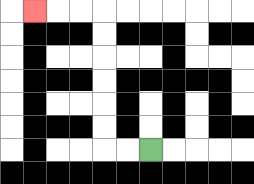{'start': '[6, 6]', 'end': '[1, 0]', 'path_directions': 'L,L,U,U,U,U,U,U,L,L,L', 'path_coordinates': '[[6, 6], [5, 6], [4, 6], [4, 5], [4, 4], [4, 3], [4, 2], [4, 1], [4, 0], [3, 0], [2, 0], [1, 0]]'}